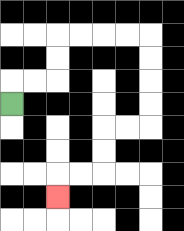{'start': '[0, 4]', 'end': '[2, 8]', 'path_directions': 'U,R,R,U,U,R,R,R,R,D,D,D,D,L,L,D,D,L,L,D', 'path_coordinates': '[[0, 4], [0, 3], [1, 3], [2, 3], [2, 2], [2, 1], [3, 1], [4, 1], [5, 1], [6, 1], [6, 2], [6, 3], [6, 4], [6, 5], [5, 5], [4, 5], [4, 6], [4, 7], [3, 7], [2, 7], [2, 8]]'}